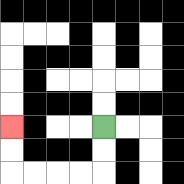{'start': '[4, 5]', 'end': '[0, 5]', 'path_directions': 'D,D,L,L,L,L,U,U', 'path_coordinates': '[[4, 5], [4, 6], [4, 7], [3, 7], [2, 7], [1, 7], [0, 7], [0, 6], [0, 5]]'}